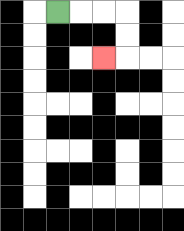{'start': '[2, 0]', 'end': '[4, 2]', 'path_directions': 'R,R,R,D,D,L', 'path_coordinates': '[[2, 0], [3, 0], [4, 0], [5, 0], [5, 1], [5, 2], [4, 2]]'}